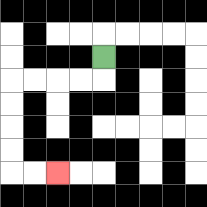{'start': '[4, 2]', 'end': '[2, 7]', 'path_directions': 'D,L,L,L,L,D,D,D,D,R,R', 'path_coordinates': '[[4, 2], [4, 3], [3, 3], [2, 3], [1, 3], [0, 3], [0, 4], [0, 5], [0, 6], [0, 7], [1, 7], [2, 7]]'}